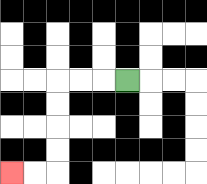{'start': '[5, 3]', 'end': '[0, 7]', 'path_directions': 'L,L,L,D,D,D,D,L,L', 'path_coordinates': '[[5, 3], [4, 3], [3, 3], [2, 3], [2, 4], [2, 5], [2, 6], [2, 7], [1, 7], [0, 7]]'}